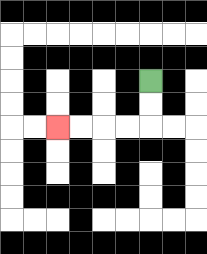{'start': '[6, 3]', 'end': '[2, 5]', 'path_directions': 'D,D,L,L,L,L', 'path_coordinates': '[[6, 3], [6, 4], [6, 5], [5, 5], [4, 5], [3, 5], [2, 5]]'}